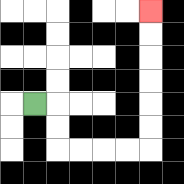{'start': '[1, 4]', 'end': '[6, 0]', 'path_directions': 'R,D,D,R,R,R,R,U,U,U,U,U,U', 'path_coordinates': '[[1, 4], [2, 4], [2, 5], [2, 6], [3, 6], [4, 6], [5, 6], [6, 6], [6, 5], [6, 4], [6, 3], [6, 2], [6, 1], [6, 0]]'}